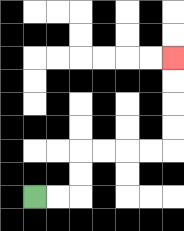{'start': '[1, 8]', 'end': '[7, 2]', 'path_directions': 'R,R,U,U,R,R,R,R,U,U,U,U', 'path_coordinates': '[[1, 8], [2, 8], [3, 8], [3, 7], [3, 6], [4, 6], [5, 6], [6, 6], [7, 6], [7, 5], [7, 4], [7, 3], [7, 2]]'}